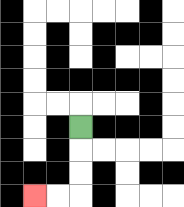{'start': '[3, 5]', 'end': '[1, 8]', 'path_directions': 'D,D,D,L,L', 'path_coordinates': '[[3, 5], [3, 6], [3, 7], [3, 8], [2, 8], [1, 8]]'}